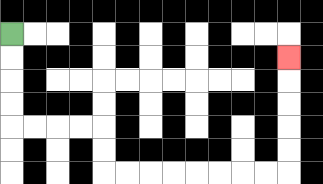{'start': '[0, 1]', 'end': '[12, 2]', 'path_directions': 'D,D,D,D,R,R,R,R,D,D,R,R,R,R,R,R,R,R,U,U,U,U,U', 'path_coordinates': '[[0, 1], [0, 2], [0, 3], [0, 4], [0, 5], [1, 5], [2, 5], [3, 5], [4, 5], [4, 6], [4, 7], [5, 7], [6, 7], [7, 7], [8, 7], [9, 7], [10, 7], [11, 7], [12, 7], [12, 6], [12, 5], [12, 4], [12, 3], [12, 2]]'}